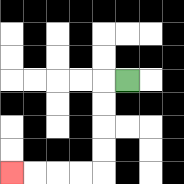{'start': '[5, 3]', 'end': '[0, 7]', 'path_directions': 'L,D,D,D,D,L,L,L,L', 'path_coordinates': '[[5, 3], [4, 3], [4, 4], [4, 5], [4, 6], [4, 7], [3, 7], [2, 7], [1, 7], [0, 7]]'}